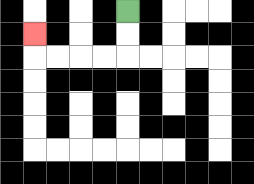{'start': '[5, 0]', 'end': '[1, 1]', 'path_directions': 'D,D,L,L,L,L,U', 'path_coordinates': '[[5, 0], [5, 1], [5, 2], [4, 2], [3, 2], [2, 2], [1, 2], [1, 1]]'}